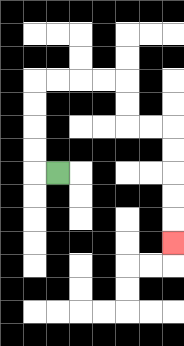{'start': '[2, 7]', 'end': '[7, 10]', 'path_directions': 'L,U,U,U,U,R,R,R,R,D,D,R,R,D,D,D,D,D', 'path_coordinates': '[[2, 7], [1, 7], [1, 6], [1, 5], [1, 4], [1, 3], [2, 3], [3, 3], [4, 3], [5, 3], [5, 4], [5, 5], [6, 5], [7, 5], [7, 6], [7, 7], [7, 8], [7, 9], [7, 10]]'}